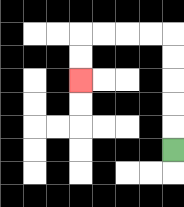{'start': '[7, 6]', 'end': '[3, 3]', 'path_directions': 'U,U,U,U,U,L,L,L,L,D,D', 'path_coordinates': '[[7, 6], [7, 5], [7, 4], [7, 3], [7, 2], [7, 1], [6, 1], [5, 1], [4, 1], [3, 1], [3, 2], [3, 3]]'}